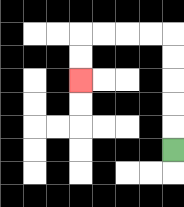{'start': '[7, 6]', 'end': '[3, 3]', 'path_directions': 'U,U,U,U,U,L,L,L,L,D,D', 'path_coordinates': '[[7, 6], [7, 5], [7, 4], [7, 3], [7, 2], [7, 1], [6, 1], [5, 1], [4, 1], [3, 1], [3, 2], [3, 3]]'}